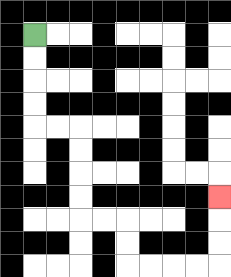{'start': '[1, 1]', 'end': '[9, 8]', 'path_directions': 'D,D,D,D,R,R,D,D,D,D,R,R,D,D,R,R,R,R,U,U,U', 'path_coordinates': '[[1, 1], [1, 2], [1, 3], [1, 4], [1, 5], [2, 5], [3, 5], [3, 6], [3, 7], [3, 8], [3, 9], [4, 9], [5, 9], [5, 10], [5, 11], [6, 11], [7, 11], [8, 11], [9, 11], [9, 10], [9, 9], [9, 8]]'}